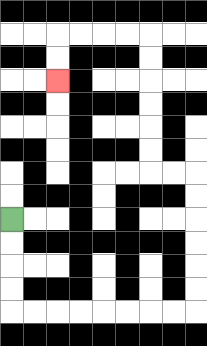{'start': '[0, 9]', 'end': '[2, 3]', 'path_directions': 'D,D,D,D,R,R,R,R,R,R,R,R,U,U,U,U,U,U,L,L,U,U,U,U,U,U,L,L,L,L,D,D', 'path_coordinates': '[[0, 9], [0, 10], [0, 11], [0, 12], [0, 13], [1, 13], [2, 13], [3, 13], [4, 13], [5, 13], [6, 13], [7, 13], [8, 13], [8, 12], [8, 11], [8, 10], [8, 9], [8, 8], [8, 7], [7, 7], [6, 7], [6, 6], [6, 5], [6, 4], [6, 3], [6, 2], [6, 1], [5, 1], [4, 1], [3, 1], [2, 1], [2, 2], [2, 3]]'}